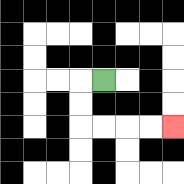{'start': '[4, 3]', 'end': '[7, 5]', 'path_directions': 'L,D,D,R,R,R,R', 'path_coordinates': '[[4, 3], [3, 3], [3, 4], [3, 5], [4, 5], [5, 5], [6, 5], [7, 5]]'}